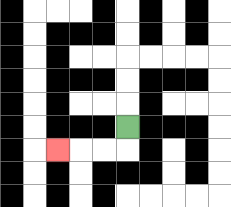{'start': '[5, 5]', 'end': '[2, 6]', 'path_directions': 'D,L,L,L', 'path_coordinates': '[[5, 5], [5, 6], [4, 6], [3, 6], [2, 6]]'}